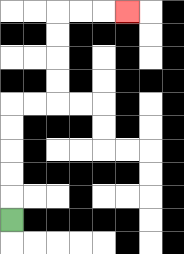{'start': '[0, 9]', 'end': '[5, 0]', 'path_directions': 'U,U,U,U,U,R,R,U,U,U,U,R,R,R', 'path_coordinates': '[[0, 9], [0, 8], [0, 7], [0, 6], [0, 5], [0, 4], [1, 4], [2, 4], [2, 3], [2, 2], [2, 1], [2, 0], [3, 0], [4, 0], [5, 0]]'}